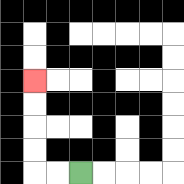{'start': '[3, 7]', 'end': '[1, 3]', 'path_directions': 'L,L,U,U,U,U', 'path_coordinates': '[[3, 7], [2, 7], [1, 7], [1, 6], [1, 5], [1, 4], [1, 3]]'}